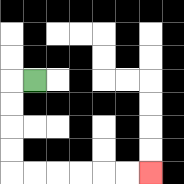{'start': '[1, 3]', 'end': '[6, 7]', 'path_directions': 'L,D,D,D,D,R,R,R,R,R,R', 'path_coordinates': '[[1, 3], [0, 3], [0, 4], [0, 5], [0, 6], [0, 7], [1, 7], [2, 7], [3, 7], [4, 7], [5, 7], [6, 7]]'}